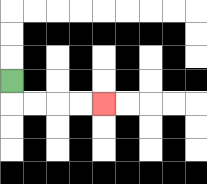{'start': '[0, 3]', 'end': '[4, 4]', 'path_directions': 'D,R,R,R,R', 'path_coordinates': '[[0, 3], [0, 4], [1, 4], [2, 4], [3, 4], [4, 4]]'}